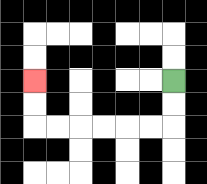{'start': '[7, 3]', 'end': '[1, 3]', 'path_directions': 'D,D,L,L,L,L,L,L,U,U', 'path_coordinates': '[[7, 3], [7, 4], [7, 5], [6, 5], [5, 5], [4, 5], [3, 5], [2, 5], [1, 5], [1, 4], [1, 3]]'}